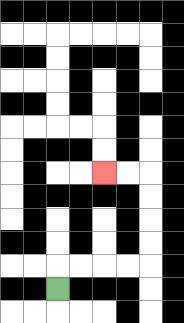{'start': '[2, 12]', 'end': '[4, 7]', 'path_directions': 'U,R,R,R,R,U,U,U,U,L,L', 'path_coordinates': '[[2, 12], [2, 11], [3, 11], [4, 11], [5, 11], [6, 11], [6, 10], [6, 9], [6, 8], [6, 7], [5, 7], [4, 7]]'}